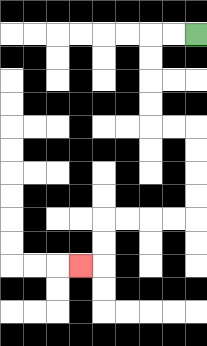{'start': '[8, 1]', 'end': '[3, 11]', 'path_directions': 'L,L,D,D,D,D,R,R,D,D,D,D,L,L,L,L,D,D,L', 'path_coordinates': '[[8, 1], [7, 1], [6, 1], [6, 2], [6, 3], [6, 4], [6, 5], [7, 5], [8, 5], [8, 6], [8, 7], [8, 8], [8, 9], [7, 9], [6, 9], [5, 9], [4, 9], [4, 10], [4, 11], [3, 11]]'}